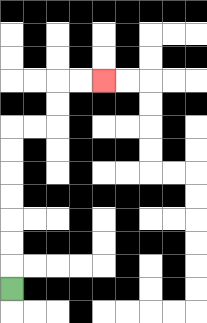{'start': '[0, 12]', 'end': '[4, 3]', 'path_directions': 'U,U,U,U,U,U,U,R,R,U,U,R,R', 'path_coordinates': '[[0, 12], [0, 11], [0, 10], [0, 9], [0, 8], [0, 7], [0, 6], [0, 5], [1, 5], [2, 5], [2, 4], [2, 3], [3, 3], [4, 3]]'}